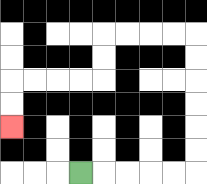{'start': '[3, 7]', 'end': '[0, 5]', 'path_directions': 'R,R,R,R,R,U,U,U,U,U,U,L,L,L,L,D,D,L,L,L,L,D,D', 'path_coordinates': '[[3, 7], [4, 7], [5, 7], [6, 7], [7, 7], [8, 7], [8, 6], [8, 5], [8, 4], [8, 3], [8, 2], [8, 1], [7, 1], [6, 1], [5, 1], [4, 1], [4, 2], [4, 3], [3, 3], [2, 3], [1, 3], [0, 3], [0, 4], [0, 5]]'}